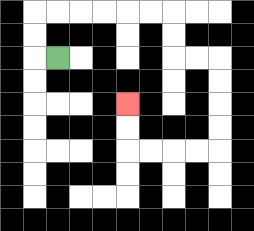{'start': '[2, 2]', 'end': '[5, 4]', 'path_directions': 'L,U,U,R,R,R,R,R,R,D,D,R,R,D,D,D,D,L,L,L,L,U,U', 'path_coordinates': '[[2, 2], [1, 2], [1, 1], [1, 0], [2, 0], [3, 0], [4, 0], [5, 0], [6, 0], [7, 0], [7, 1], [7, 2], [8, 2], [9, 2], [9, 3], [9, 4], [9, 5], [9, 6], [8, 6], [7, 6], [6, 6], [5, 6], [5, 5], [5, 4]]'}